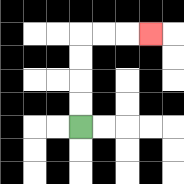{'start': '[3, 5]', 'end': '[6, 1]', 'path_directions': 'U,U,U,U,R,R,R', 'path_coordinates': '[[3, 5], [3, 4], [3, 3], [3, 2], [3, 1], [4, 1], [5, 1], [6, 1]]'}